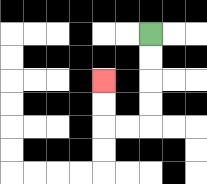{'start': '[6, 1]', 'end': '[4, 3]', 'path_directions': 'D,D,D,D,L,L,U,U', 'path_coordinates': '[[6, 1], [6, 2], [6, 3], [6, 4], [6, 5], [5, 5], [4, 5], [4, 4], [4, 3]]'}